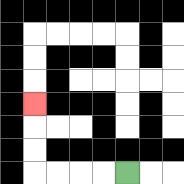{'start': '[5, 7]', 'end': '[1, 4]', 'path_directions': 'L,L,L,L,U,U,U', 'path_coordinates': '[[5, 7], [4, 7], [3, 7], [2, 7], [1, 7], [1, 6], [1, 5], [1, 4]]'}